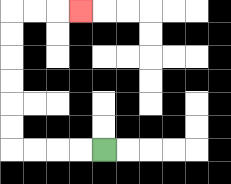{'start': '[4, 6]', 'end': '[3, 0]', 'path_directions': 'L,L,L,L,U,U,U,U,U,U,R,R,R', 'path_coordinates': '[[4, 6], [3, 6], [2, 6], [1, 6], [0, 6], [0, 5], [0, 4], [0, 3], [0, 2], [0, 1], [0, 0], [1, 0], [2, 0], [3, 0]]'}